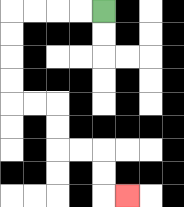{'start': '[4, 0]', 'end': '[5, 8]', 'path_directions': 'L,L,L,L,D,D,D,D,R,R,D,D,R,R,D,D,R', 'path_coordinates': '[[4, 0], [3, 0], [2, 0], [1, 0], [0, 0], [0, 1], [0, 2], [0, 3], [0, 4], [1, 4], [2, 4], [2, 5], [2, 6], [3, 6], [4, 6], [4, 7], [4, 8], [5, 8]]'}